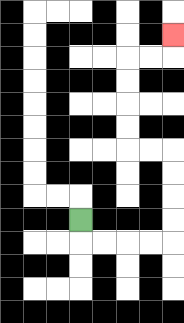{'start': '[3, 9]', 'end': '[7, 1]', 'path_directions': 'D,R,R,R,R,U,U,U,U,L,L,U,U,U,U,R,R,U', 'path_coordinates': '[[3, 9], [3, 10], [4, 10], [5, 10], [6, 10], [7, 10], [7, 9], [7, 8], [7, 7], [7, 6], [6, 6], [5, 6], [5, 5], [5, 4], [5, 3], [5, 2], [6, 2], [7, 2], [7, 1]]'}